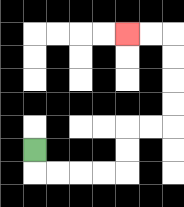{'start': '[1, 6]', 'end': '[5, 1]', 'path_directions': 'D,R,R,R,R,U,U,R,R,U,U,U,U,L,L', 'path_coordinates': '[[1, 6], [1, 7], [2, 7], [3, 7], [4, 7], [5, 7], [5, 6], [5, 5], [6, 5], [7, 5], [7, 4], [7, 3], [7, 2], [7, 1], [6, 1], [5, 1]]'}